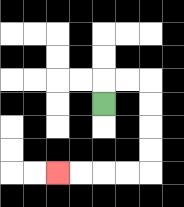{'start': '[4, 4]', 'end': '[2, 7]', 'path_directions': 'U,R,R,D,D,D,D,L,L,L,L', 'path_coordinates': '[[4, 4], [4, 3], [5, 3], [6, 3], [6, 4], [6, 5], [6, 6], [6, 7], [5, 7], [4, 7], [3, 7], [2, 7]]'}